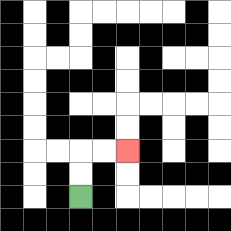{'start': '[3, 8]', 'end': '[5, 6]', 'path_directions': 'U,U,R,R', 'path_coordinates': '[[3, 8], [3, 7], [3, 6], [4, 6], [5, 6]]'}